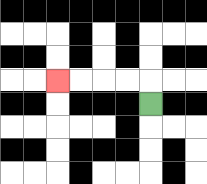{'start': '[6, 4]', 'end': '[2, 3]', 'path_directions': 'U,L,L,L,L', 'path_coordinates': '[[6, 4], [6, 3], [5, 3], [4, 3], [3, 3], [2, 3]]'}